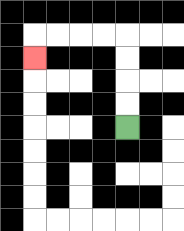{'start': '[5, 5]', 'end': '[1, 2]', 'path_directions': 'U,U,U,U,L,L,L,L,D', 'path_coordinates': '[[5, 5], [5, 4], [5, 3], [5, 2], [5, 1], [4, 1], [3, 1], [2, 1], [1, 1], [1, 2]]'}